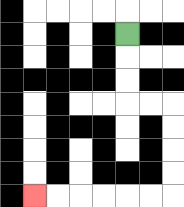{'start': '[5, 1]', 'end': '[1, 8]', 'path_directions': 'D,D,D,R,R,D,D,D,D,L,L,L,L,L,L', 'path_coordinates': '[[5, 1], [5, 2], [5, 3], [5, 4], [6, 4], [7, 4], [7, 5], [7, 6], [7, 7], [7, 8], [6, 8], [5, 8], [4, 8], [3, 8], [2, 8], [1, 8]]'}